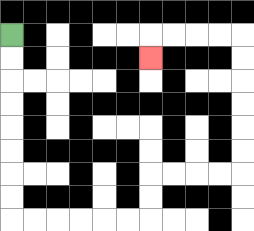{'start': '[0, 1]', 'end': '[6, 2]', 'path_directions': 'D,D,D,D,D,D,D,D,R,R,R,R,R,R,U,U,R,R,R,R,U,U,U,U,U,U,L,L,L,L,D', 'path_coordinates': '[[0, 1], [0, 2], [0, 3], [0, 4], [0, 5], [0, 6], [0, 7], [0, 8], [0, 9], [1, 9], [2, 9], [3, 9], [4, 9], [5, 9], [6, 9], [6, 8], [6, 7], [7, 7], [8, 7], [9, 7], [10, 7], [10, 6], [10, 5], [10, 4], [10, 3], [10, 2], [10, 1], [9, 1], [8, 1], [7, 1], [6, 1], [6, 2]]'}